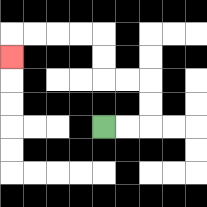{'start': '[4, 5]', 'end': '[0, 2]', 'path_directions': 'R,R,U,U,L,L,U,U,L,L,L,L,D', 'path_coordinates': '[[4, 5], [5, 5], [6, 5], [6, 4], [6, 3], [5, 3], [4, 3], [4, 2], [4, 1], [3, 1], [2, 1], [1, 1], [0, 1], [0, 2]]'}